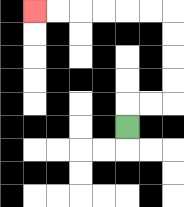{'start': '[5, 5]', 'end': '[1, 0]', 'path_directions': 'U,R,R,U,U,U,U,L,L,L,L,L,L', 'path_coordinates': '[[5, 5], [5, 4], [6, 4], [7, 4], [7, 3], [7, 2], [7, 1], [7, 0], [6, 0], [5, 0], [4, 0], [3, 0], [2, 0], [1, 0]]'}